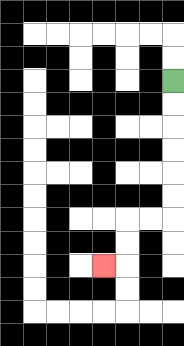{'start': '[7, 3]', 'end': '[4, 11]', 'path_directions': 'D,D,D,D,D,D,L,L,D,D,L', 'path_coordinates': '[[7, 3], [7, 4], [7, 5], [7, 6], [7, 7], [7, 8], [7, 9], [6, 9], [5, 9], [5, 10], [5, 11], [4, 11]]'}